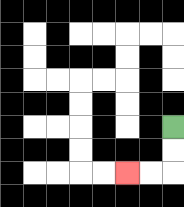{'start': '[7, 5]', 'end': '[5, 7]', 'path_directions': 'D,D,L,L', 'path_coordinates': '[[7, 5], [7, 6], [7, 7], [6, 7], [5, 7]]'}